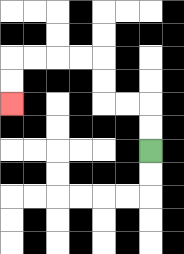{'start': '[6, 6]', 'end': '[0, 4]', 'path_directions': 'U,U,L,L,U,U,L,L,L,L,D,D', 'path_coordinates': '[[6, 6], [6, 5], [6, 4], [5, 4], [4, 4], [4, 3], [4, 2], [3, 2], [2, 2], [1, 2], [0, 2], [0, 3], [0, 4]]'}